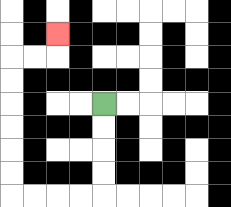{'start': '[4, 4]', 'end': '[2, 1]', 'path_directions': 'D,D,D,D,L,L,L,L,U,U,U,U,U,U,R,R,U', 'path_coordinates': '[[4, 4], [4, 5], [4, 6], [4, 7], [4, 8], [3, 8], [2, 8], [1, 8], [0, 8], [0, 7], [0, 6], [0, 5], [0, 4], [0, 3], [0, 2], [1, 2], [2, 2], [2, 1]]'}